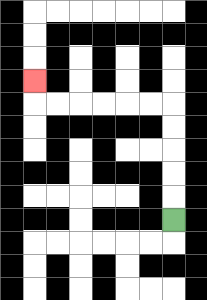{'start': '[7, 9]', 'end': '[1, 3]', 'path_directions': 'U,U,U,U,U,L,L,L,L,L,L,U', 'path_coordinates': '[[7, 9], [7, 8], [7, 7], [7, 6], [7, 5], [7, 4], [6, 4], [5, 4], [4, 4], [3, 4], [2, 4], [1, 4], [1, 3]]'}